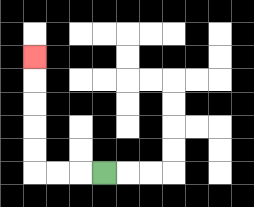{'start': '[4, 7]', 'end': '[1, 2]', 'path_directions': 'L,L,L,U,U,U,U,U', 'path_coordinates': '[[4, 7], [3, 7], [2, 7], [1, 7], [1, 6], [1, 5], [1, 4], [1, 3], [1, 2]]'}